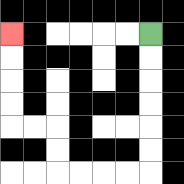{'start': '[6, 1]', 'end': '[0, 1]', 'path_directions': 'D,D,D,D,D,D,L,L,L,L,U,U,L,L,U,U,U,U', 'path_coordinates': '[[6, 1], [6, 2], [6, 3], [6, 4], [6, 5], [6, 6], [6, 7], [5, 7], [4, 7], [3, 7], [2, 7], [2, 6], [2, 5], [1, 5], [0, 5], [0, 4], [0, 3], [0, 2], [0, 1]]'}